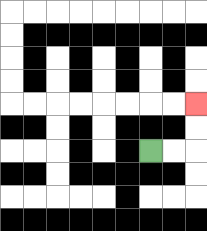{'start': '[6, 6]', 'end': '[8, 4]', 'path_directions': 'R,R,U,U', 'path_coordinates': '[[6, 6], [7, 6], [8, 6], [8, 5], [8, 4]]'}